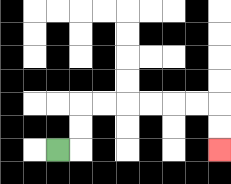{'start': '[2, 6]', 'end': '[9, 6]', 'path_directions': 'R,U,U,R,R,R,R,R,R,D,D', 'path_coordinates': '[[2, 6], [3, 6], [3, 5], [3, 4], [4, 4], [5, 4], [6, 4], [7, 4], [8, 4], [9, 4], [9, 5], [9, 6]]'}